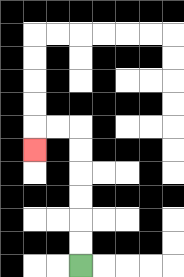{'start': '[3, 11]', 'end': '[1, 6]', 'path_directions': 'U,U,U,U,U,U,L,L,D', 'path_coordinates': '[[3, 11], [3, 10], [3, 9], [3, 8], [3, 7], [3, 6], [3, 5], [2, 5], [1, 5], [1, 6]]'}